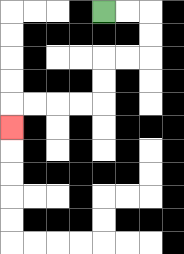{'start': '[4, 0]', 'end': '[0, 5]', 'path_directions': 'R,R,D,D,L,L,D,D,L,L,L,L,D', 'path_coordinates': '[[4, 0], [5, 0], [6, 0], [6, 1], [6, 2], [5, 2], [4, 2], [4, 3], [4, 4], [3, 4], [2, 4], [1, 4], [0, 4], [0, 5]]'}